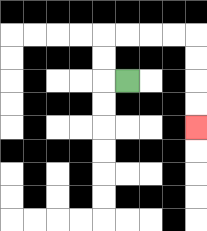{'start': '[5, 3]', 'end': '[8, 5]', 'path_directions': 'L,U,U,R,R,R,R,D,D,D,D', 'path_coordinates': '[[5, 3], [4, 3], [4, 2], [4, 1], [5, 1], [6, 1], [7, 1], [8, 1], [8, 2], [8, 3], [8, 4], [8, 5]]'}